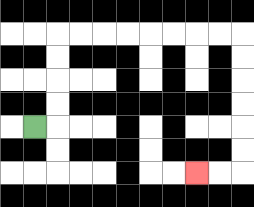{'start': '[1, 5]', 'end': '[8, 7]', 'path_directions': 'R,U,U,U,U,R,R,R,R,R,R,R,R,D,D,D,D,D,D,L,L', 'path_coordinates': '[[1, 5], [2, 5], [2, 4], [2, 3], [2, 2], [2, 1], [3, 1], [4, 1], [5, 1], [6, 1], [7, 1], [8, 1], [9, 1], [10, 1], [10, 2], [10, 3], [10, 4], [10, 5], [10, 6], [10, 7], [9, 7], [8, 7]]'}